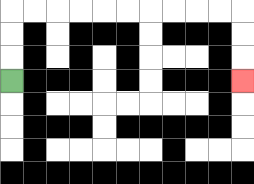{'start': '[0, 3]', 'end': '[10, 3]', 'path_directions': 'U,U,U,R,R,R,R,R,R,R,R,R,R,D,D,D', 'path_coordinates': '[[0, 3], [0, 2], [0, 1], [0, 0], [1, 0], [2, 0], [3, 0], [4, 0], [5, 0], [6, 0], [7, 0], [8, 0], [9, 0], [10, 0], [10, 1], [10, 2], [10, 3]]'}